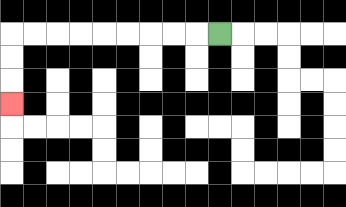{'start': '[9, 1]', 'end': '[0, 4]', 'path_directions': 'L,L,L,L,L,L,L,L,L,D,D,D', 'path_coordinates': '[[9, 1], [8, 1], [7, 1], [6, 1], [5, 1], [4, 1], [3, 1], [2, 1], [1, 1], [0, 1], [0, 2], [0, 3], [0, 4]]'}